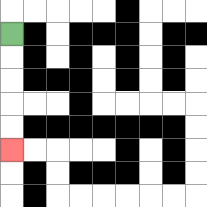{'start': '[0, 1]', 'end': '[0, 6]', 'path_directions': 'D,D,D,D,D', 'path_coordinates': '[[0, 1], [0, 2], [0, 3], [0, 4], [0, 5], [0, 6]]'}